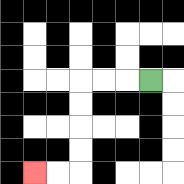{'start': '[6, 3]', 'end': '[1, 7]', 'path_directions': 'L,L,L,D,D,D,D,L,L', 'path_coordinates': '[[6, 3], [5, 3], [4, 3], [3, 3], [3, 4], [3, 5], [3, 6], [3, 7], [2, 7], [1, 7]]'}